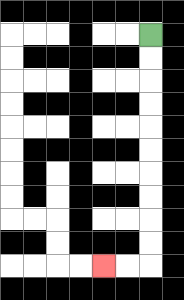{'start': '[6, 1]', 'end': '[4, 11]', 'path_directions': 'D,D,D,D,D,D,D,D,D,D,L,L', 'path_coordinates': '[[6, 1], [6, 2], [6, 3], [6, 4], [6, 5], [6, 6], [6, 7], [6, 8], [6, 9], [6, 10], [6, 11], [5, 11], [4, 11]]'}